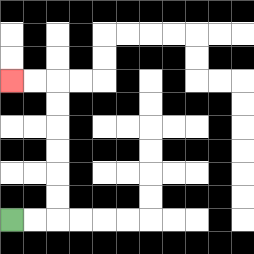{'start': '[0, 9]', 'end': '[0, 3]', 'path_directions': 'R,R,U,U,U,U,U,U,L,L', 'path_coordinates': '[[0, 9], [1, 9], [2, 9], [2, 8], [2, 7], [2, 6], [2, 5], [2, 4], [2, 3], [1, 3], [0, 3]]'}